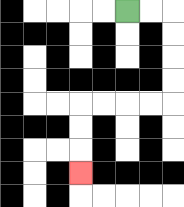{'start': '[5, 0]', 'end': '[3, 7]', 'path_directions': 'R,R,D,D,D,D,L,L,L,L,D,D,D', 'path_coordinates': '[[5, 0], [6, 0], [7, 0], [7, 1], [7, 2], [7, 3], [7, 4], [6, 4], [5, 4], [4, 4], [3, 4], [3, 5], [3, 6], [3, 7]]'}